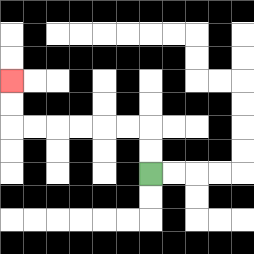{'start': '[6, 7]', 'end': '[0, 3]', 'path_directions': 'U,U,L,L,L,L,L,L,U,U', 'path_coordinates': '[[6, 7], [6, 6], [6, 5], [5, 5], [4, 5], [3, 5], [2, 5], [1, 5], [0, 5], [0, 4], [0, 3]]'}